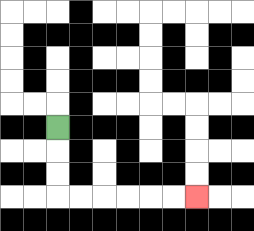{'start': '[2, 5]', 'end': '[8, 8]', 'path_directions': 'D,D,D,R,R,R,R,R,R', 'path_coordinates': '[[2, 5], [2, 6], [2, 7], [2, 8], [3, 8], [4, 8], [5, 8], [6, 8], [7, 8], [8, 8]]'}